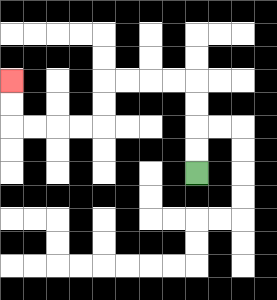{'start': '[8, 7]', 'end': '[0, 3]', 'path_directions': 'U,U,U,U,L,L,L,L,D,D,L,L,L,L,U,U', 'path_coordinates': '[[8, 7], [8, 6], [8, 5], [8, 4], [8, 3], [7, 3], [6, 3], [5, 3], [4, 3], [4, 4], [4, 5], [3, 5], [2, 5], [1, 5], [0, 5], [0, 4], [0, 3]]'}